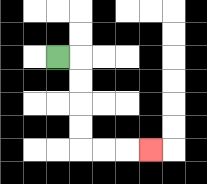{'start': '[2, 2]', 'end': '[6, 6]', 'path_directions': 'R,D,D,D,D,R,R,R', 'path_coordinates': '[[2, 2], [3, 2], [3, 3], [3, 4], [3, 5], [3, 6], [4, 6], [5, 6], [6, 6]]'}